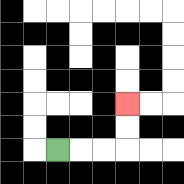{'start': '[2, 6]', 'end': '[5, 4]', 'path_directions': 'R,R,R,U,U', 'path_coordinates': '[[2, 6], [3, 6], [4, 6], [5, 6], [5, 5], [5, 4]]'}